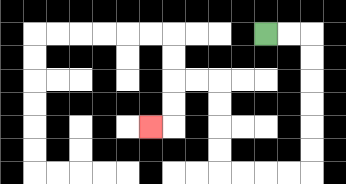{'start': '[11, 1]', 'end': '[6, 5]', 'path_directions': 'R,R,D,D,D,D,D,D,L,L,L,L,U,U,U,U,L,L,D,D,L', 'path_coordinates': '[[11, 1], [12, 1], [13, 1], [13, 2], [13, 3], [13, 4], [13, 5], [13, 6], [13, 7], [12, 7], [11, 7], [10, 7], [9, 7], [9, 6], [9, 5], [9, 4], [9, 3], [8, 3], [7, 3], [7, 4], [7, 5], [6, 5]]'}